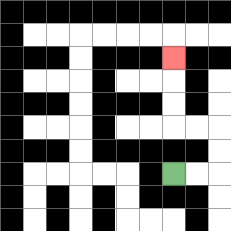{'start': '[7, 7]', 'end': '[7, 2]', 'path_directions': 'R,R,U,U,L,L,U,U,U', 'path_coordinates': '[[7, 7], [8, 7], [9, 7], [9, 6], [9, 5], [8, 5], [7, 5], [7, 4], [7, 3], [7, 2]]'}